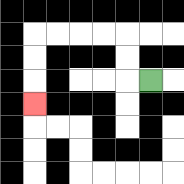{'start': '[6, 3]', 'end': '[1, 4]', 'path_directions': 'L,U,U,L,L,L,L,D,D,D', 'path_coordinates': '[[6, 3], [5, 3], [5, 2], [5, 1], [4, 1], [3, 1], [2, 1], [1, 1], [1, 2], [1, 3], [1, 4]]'}